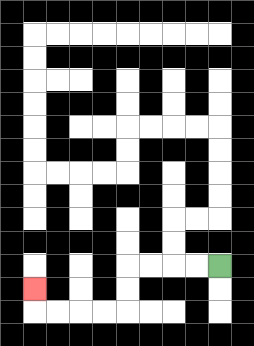{'start': '[9, 11]', 'end': '[1, 12]', 'path_directions': 'L,L,L,L,D,D,L,L,L,L,U', 'path_coordinates': '[[9, 11], [8, 11], [7, 11], [6, 11], [5, 11], [5, 12], [5, 13], [4, 13], [3, 13], [2, 13], [1, 13], [1, 12]]'}